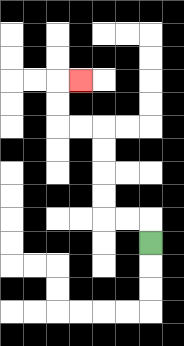{'start': '[6, 10]', 'end': '[3, 3]', 'path_directions': 'U,L,L,U,U,U,U,L,L,U,U,R', 'path_coordinates': '[[6, 10], [6, 9], [5, 9], [4, 9], [4, 8], [4, 7], [4, 6], [4, 5], [3, 5], [2, 5], [2, 4], [2, 3], [3, 3]]'}